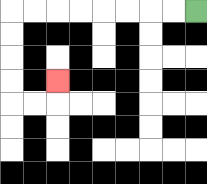{'start': '[8, 0]', 'end': '[2, 3]', 'path_directions': 'L,L,L,L,L,L,L,L,D,D,D,D,R,R,U', 'path_coordinates': '[[8, 0], [7, 0], [6, 0], [5, 0], [4, 0], [3, 0], [2, 0], [1, 0], [0, 0], [0, 1], [0, 2], [0, 3], [0, 4], [1, 4], [2, 4], [2, 3]]'}